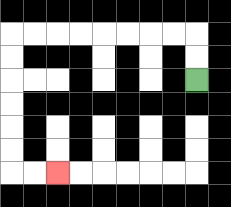{'start': '[8, 3]', 'end': '[2, 7]', 'path_directions': 'U,U,L,L,L,L,L,L,L,L,D,D,D,D,D,D,R,R', 'path_coordinates': '[[8, 3], [8, 2], [8, 1], [7, 1], [6, 1], [5, 1], [4, 1], [3, 1], [2, 1], [1, 1], [0, 1], [0, 2], [0, 3], [0, 4], [0, 5], [0, 6], [0, 7], [1, 7], [2, 7]]'}